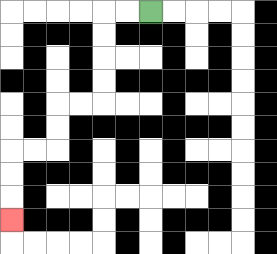{'start': '[6, 0]', 'end': '[0, 9]', 'path_directions': 'L,L,D,D,D,D,L,L,D,D,L,L,D,D,D', 'path_coordinates': '[[6, 0], [5, 0], [4, 0], [4, 1], [4, 2], [4, 3], [4, 4], [3, 4], [2, 4], [2, 5], [2, 6], [1, 6], [0, 6], [0, 7], [0, 8], [0, 9]]'}